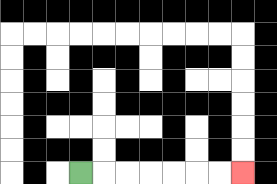{'start': '[3, 7]', 'end': '[10, 7]', 'path_directions': 'R,R,R,R,R,R,R', 'path_coordinates': '[[3, 7], [4, 7], [5, 7], [6, 7], [7, 7], [8, 7], [9, 7], [10, 7]]'}